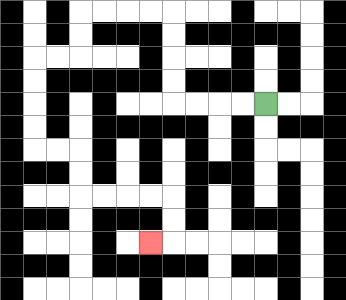{'start': '[11, 4]', 'end': '[6, 10]', 'path_directions': 'L,L,L,L,U,U,U,U,L,L,L,L,D,D,L,L,D,D,D,D,R,R,D,D,R,R,R,R,D,D,L', 'path_coordinates': '[[11, 4], [10, 4], [9, 4], [8, 4], [7, 4], [7, 3], [7, 2], [7, 1], [7, 0], [6, 0], [5, 0], [4, 0], [3, 0], [3, 1], [3, 2], [2, 2], [1, 2], [1, 3], [1, 4], [1, 5], [1, 6], [2, 6], [3, 6], [3, 7], [3, 8], [4, 8], [5, 8], [6, 8], [7, 8], [7, 9], [7, 10], [6, 10]]'}